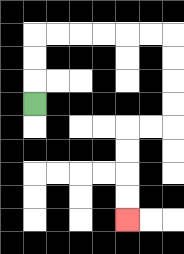{'start': '[1, 4]', 'end': '[5, 9]', 'path_directions': 'U,U,U,R,R,R,R,R,R,D,D,D,D,L,L,D,D,D,D', 'path_coordinates': '[[1, 4], [1, 3], [1, 2], [1, 1], [2, 1], [3, 1], [4, 1], [5, 1], [6, 1], [7, 1], [7, 2], [7, 3], [7, 4], [7, 5], [6, 5], [5, 5], [5, 6], [5, 7], [5, 8], [5, 9]]'}